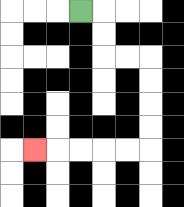{'start': '[3, 0]', 'end': '[1, 6]', 'path_directions': 'R,D,D,R,R,D,D,D,D,L,L,L,L,L', 'path_coordinates': '[[3, 0], [4, 0], [4, 1], [4, 2], [5, 2], [6, 2], [6, 3], [6, 4], [6, 5], [6, 6], [5, 6], [4, 6], [3, 6], [2, 6], [1, 6]]'}